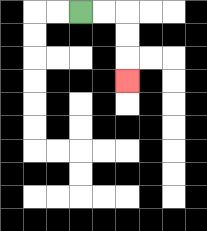{'start': '[3, 0]', 'end': '[5, 3]', 'path_directions': 'R,R,D,D,D', 'path_coordinates': '[[3, 0], [4, 0], [5, 0], [5, 1], [5, 2], [5, 3]]'}